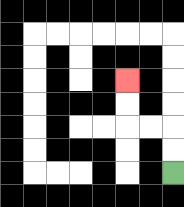{'start': '[7, 7]', 'end': '[5, 3]', 'path_directions': 'U,U,L,L,U,U', 'path_coordinates': '[[7, 7], [7, 6], [7, 5], [6, 5], [5, 5], [5, 4], [5, 3]]'}